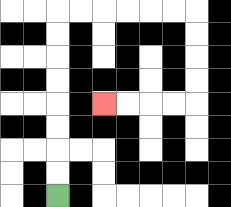{'start': '[2, 8]', 'end': '[4, 4]', 'path_directions': 'U,U,U,U,U,U,U,U,R,R,R,R,R,R,D,D,D,D,L,L,L,L', 'path_coordinates': '[[2, 8], [2, 7], [2, 6], [2, 5], [2, 4], [2, 3], [2, 2], [2, 1], [2, 0], [3, 0], [4, 0], [5, 0], [6, 0], [7, 0], [8, 0], [8, 1], [8, 2], [8, 3], [8, 4], [7, 4], [6, 4], [5, 4], [4, 4]]'}